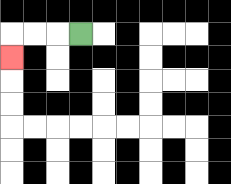{'start': '[3, 1]', 'end': '[0, 2]', 'path_directions': 'L,L,L,D', 'path_coordinates': '[[3, 1], [2, 1], [1, 1], [0, 1], [0, 2]]'}